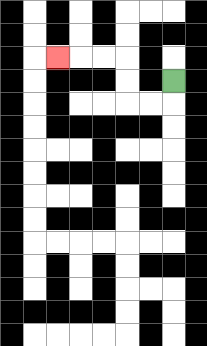{'start': '[7, 3]', 'end': '[2, 2]', 'path_directions': 'D,L,L,U,U,L,L,L', 'path_coordinates': '[[7, 3], [7, 4], [6, 4], [5, 4], [5, 3], [5, 2], [4, 2], [3, 2], [2, 2]]'}